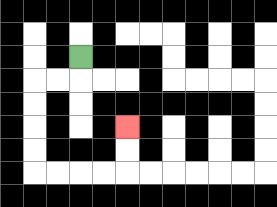{'start': '[3, 2]', 'end': '[5, 5]', 'path_directions': 'D,L,L,D,D,D,D,R,R,R,R,U,U', 'path_coordinates': '[[3, 2], [3, 3], [2, 3], [1, 3], [1, 4], [1, 5], [1, 6], [1, 7], [2, 7], [3, 7], [4, 7], [5, 7], [5, 6], [5, 5]]'}